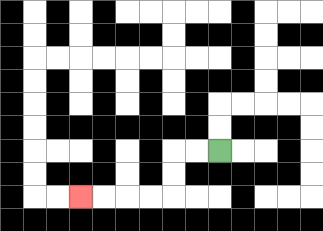{'start': '[9, 6]', 'end': '[3, 8]', 'path_directions': 'L,L,D,D,L,L,L,L', 'path_coordinates': '[[9, 6], [8, 6], [7, 6], [7, 7], [7, 8], [6, 8], [5, 8], [4, 8], [3, 8]]'}